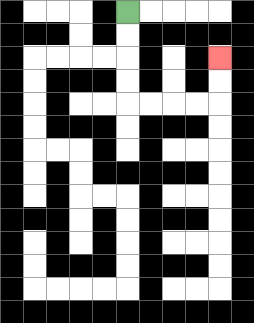{'start': '[5, 0]', 'end': '[9, 2]', 'path_directions': 'D,D,D,D,R,R,R,R,U,U', 'path_coordinates': '[[5, 0], [5, 1], [5, 2], [5, 3], [5, 4], [6, 4], [7, 4], [8, 4], [9, 4], [9, 3], [9, 2]]'}